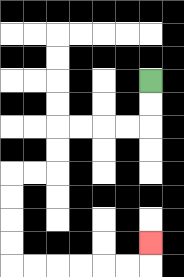{'start': '[6, 3]', 'end': '[6, 10]', 'path_directions': 'D,D,L,L,L,L,D,D,L,L,D,D,D,D,R,R,R,R,R,R,U', 'path_coordinates': '[[6, 3], [6, 4], [6, 5], [5, 5], [4, 5], [3, 5], [2, 5], [2, 6], [2, 7], [1, 7], [0, 7], [0, 8], [0, 9], [0, 10], [0, 11], [1, 11], [2, 11], [3, 11], [4, 11], [5, 11], [6, 11], [6, 10]]'}